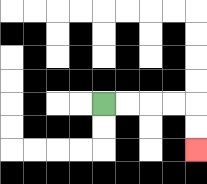{'start': '[4, 4]', 'end': '[8, 6]', 'path_directions': 'R,R,R,R,D,D', 'path_coordinates': '[[4, 4], [5, 4], [6, 4], [7, 4], [8, 4], [8, 5], [8, 6]]'}